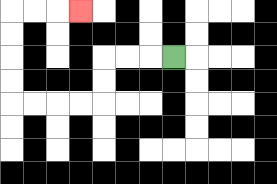{'start': '[7, 2]', 'end': '[3, 0]', 'path_directions': 'L,L,L,D,D,L,L,L,L,U,U,U,U,R,R,R', 'path_coordinates': '[[7, 2], [6, 2], [5, 2], [4, 2], [4, 3], [4, 4], [3, 4], [2, 4], [1, 4], [0, 4], [0, 3], [0, 2], [0, 1], [0, 0], [1, 0], [2, 0], [3, 0]]'}